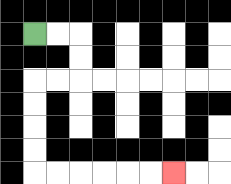{'start': '[1, 1]', 'end': '[7, 7]', 'path_directions': 'R,R,D,D,L,L,D,D,D,D,R,R,R,R,R,R', 'path_coordinates': '[[1, 1], [2, 1], [3, 1], [3, 2], [3, 3], [2, 3], [1, 3], [1, 4], [1, 5], [1, 6], [1, 7], [2, 7], [3, 7], [4, 7], [5, 7], [6, 7], [7, 7]]'}